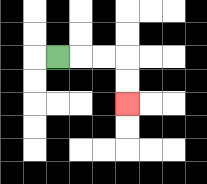{'start': '[2, 2]', 'end': '[5, 4]', 'path_directions': 'R,R,R,D,D', 'path_coordinates': '[[2, 2], [3, 2], [4, 2], [5, 2], [5, 3], [5, 4]]'}